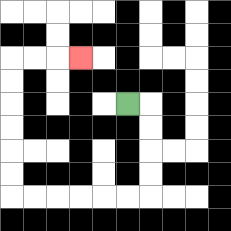{'start': '[5, 4]', 'end': '[3, 2]', 'path_directions': 'R,D,D,D,D,L,L,L,L,L,L,U,U,U,U,U,U,R,R,R', 'path_coordinates': '[[5, 4], [6, 4], [6, 5], [6, 6], [6, 7], [6, 8], [5, 8], [4, 8], [3, 8], [2, 8], [1, 8], [0, 8], [0, 7], [0, 6], [0, 5], [0, 4], [0, 3], [0, 2], [1, 2], [2, 2], [3, 2]]'}